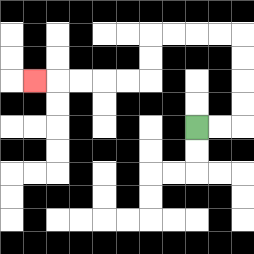{'start': '[8, 5]', 'end': '[1, 3]', 'path_directions': 'R,R,U,U,U,U,L,L,L,L,D,D,L,L,L,L,L', 'path_coordinates': '[[8, 5], [9, 5], [10, 5], [10, 4], [10, 3], [10, 2], [10, 1], [9, 1], [8, 1], [7, 1], [6, 1], [6, 2], [6, 3], [5, 3], [4, 3], [3, 3], [2, 3], [1, 3]]'}